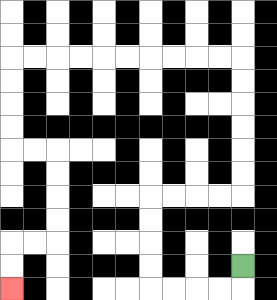{'start': '[10, 11]', 'end': '[0, 12]', 'path_directions': 'D,L,L,L,L,U,U,U,U,R,R,R,R,U,U,U,U,U,U,L,L,L,L,L,L,L,L,L,L,D,D,D,D,R,R,D,D,D,D,L,L,D,D', 'path_coordinates': '[[10, 11], [10, 12], [9, 12], [8, 12], [7, 12], [6, 12], [6, 11], [6, 10], [6, 9], [6, 8], [7, 8], [8, 8], [9, 8], [10, 8], [10, 7], [10, 6], [10, 5], [10, 4], [10, 3], [10, 2], [9, 2], [8, 2], [7, 2], [6, 2], [5, 2], [4, 2], [3, 2], [2, 2], [1, 2], [0, 2], [0, 3], [0, 4], [0, 5], [0, 6], [1, 6], [2, 6], [2, 7], [2, 8], [2, 9], [2, 10], [1, 10], [0, 10], [0, 11], [0, 12]]'}